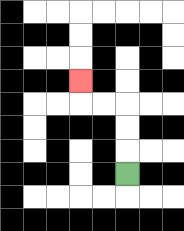{'start': '[5, 7]', 'end': '[3, 3]', 'path_directions': 'U,U,U,L,L,U', 'path_coordinates': '[[5, 7], [5, 6], [5, 5], [5, 4], [4, 4], [3, 4], [3, 3]]'}